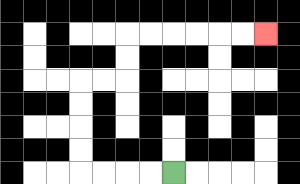{'start': '[7, 7]', 'end': '[11, 1]', 'path_directions': 'L,L,L,L,U,U,U,U,R,R,U,U,R,R,R,R,R,R', 'path_coordinates': '[[7, 7], [6, 7], [5, 7], [4, 7], [3, 7], [3, 6], [3, 5], [3, 4], [3, 3], [4, 3], [5, 3], [5, 2], [5, 1], [6, 1], [7, 1], [8, 1], [9, 1], [10, 1], [11, 1]]'}